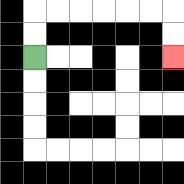{'start': '[1, 2]', 'end': '[7, 2]', 'path_directions': 'U,U,R,R,R,R,R,R,D,D', 'path_coordinates': '[[1, 2], [1, 1], [1, 0], [2, 0], [3, 0], [4, 0], [5, 0], [6, 0], [7, 0], [7, 1], [7, 2]]'}